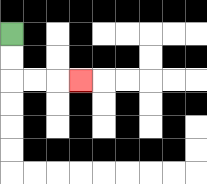{'start': '[0, 1]', 'end': '[3, 3]', 'path_directions': 'D,D,R,R,R', 'path_coordinates': '[[0, 1], [0, 2], [0, 3], [1, 3], [2, 3], [3, 3]]'}